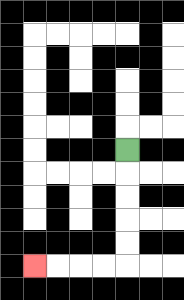{'start': '[5, 6]', 'end': '[1, 11]', 'path_directions': 'D,D,D,D,D,L,L,L,L', 'path_coordinates': '[[5, 6], [5, 7], [5, 8], [5, 9], [5, 10], [5, 11], [4, 11], [3, 11], [2, 11], [1, 11]]'}